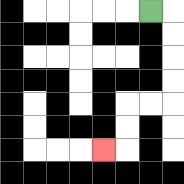{'start': '[6, 0]', 'end': '[4, 6]', 'path_directions': 'R,D,D,D,D,L,L,D,D,L', 'path_coordinates': '[[6, 0], [7, 0], [7, 1], [7, 2], [7, 3], [7, 4], [6, 4], [5, 4], [5, 5], [5, 6], [4, 6]]'}